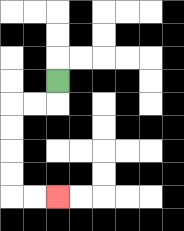{'start': '[2, 3]', 'end': '[2, 8]', 'path_directions': 'D,L,L,D,D,D,D,R,R', 'path_coordinates': '[[2, 3], [2, 4], [1, 4], [0, 4], [0, 5], [0, 6], [0, 7], [0, 8], [1, 8], [2, 8]]'}